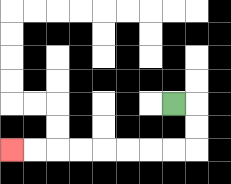{'start': '[7, 4]', 'end': '[0, 6]', 'path_directions': 'R,D,D,L,L,L,L,L,L,L,L', 'path_coordinates': '[[7, 4], [8, 4], [8, 5], [8, 6], [7, 6], [6, 6], [5, 6], [4, 6], [3, 6], [2, 6], [1, 6], [0, 6]]'}